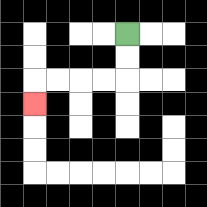{'start': '[5, 1]', 'end': '[1, 4]', 'path_directions': 'D,D,L,L,L,L,D', 'path_coordinates': '[[5, 1], [5, 2], [5, 3], [4, 3], [3, 3], [2, 3], [1, 3], [1, 4]]'}